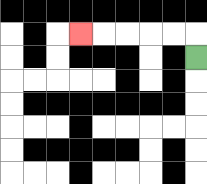{'start': '[8, 2]', 'end': '[3, 1]', 'path_directions': 'U,L,L,L,L,L', 'path_coordinates': '[[8, 2], [8, 1], [7, 1], [6, 1], [5, 1], [4, 1], [3, 1]]'}